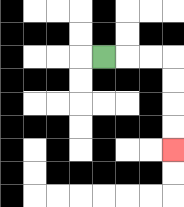{'start': '[4, 2]', 'end': '[7, 6]', 'path_directions': 'R,R,R,D,D,D,D', 'path_coordinates': '[[4, 2], [5, 2], [6, 2], [7, 2], [7, 3], [7, 4], [7, 5], [7, 6]]'}